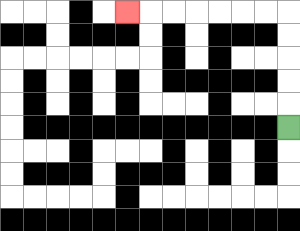{'start': '[12, 5]', 'end': '[5, 0]', 'path_directions': 'U,U,U,U,U,L,L,L,L,L,L,L', 'path_coordinates': '[[12, 5], [12, 4], [12, 3], [12, 2], [12, 1], [12, 0], [11, 0], [10, 0], [9, 0], [8, 0], [7, 0], [6, 0], [5, 0]]'}